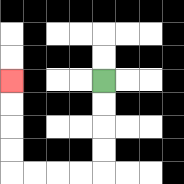{'start': '[4, 3]', 'end': '[0, 3]', 'path_directions': 'D,D,D,D,L,L,L,L,U,U,U,U', 'path_coordinates': '[[4, 3], [4, 4], [4, 5], [4, 6], [4, 7], [3, 7], [2, 7], [1, 7], [0, 7], [0, 6], [0, 5], [0, 4], [0, 3]]'}